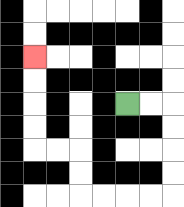{'start': '[5, 4]', 'end': '[1, 2]', 'path_directions': 'R,R,D,D,D,D,L,L,L,L,U,U,L,L,U,U,U,U', 'path_coordinates': '[[5, 4], [6, 4], [7, 4], [7, 5], [7, 6], [7, 7], [7, 8], [6, 8], [5, 8], [4, 8], [3, 8], [3, 7], [3, 6], [2, 6], [1, 6], [1, 5], [1, 4], [1, 3], [1, 2]]'}